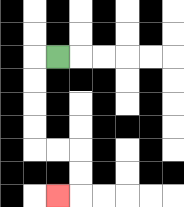{'start': '[2, 2]', 'end': '[2, 8]', 'path_directions': 'L,D,D,D,D,R,R,D,D,L', 'path_coordinates': '[[2, 2], [1, 2], [1, 3], [1, 4], [1, 5], [1, 6], [2, 6], [3, 6], [3, 7], [3, 8], [2, 8]]'}